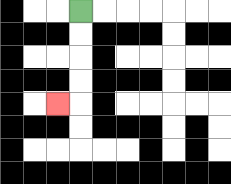{'start': '[3, 0]', 'end': '[2, 4]', 'path_directions': 'D,D,D,D,L', 'path_coordinates': '[[3, 0], [3, 1], [3, 2], [3, 3], [3, 4], [2, 4]]'}